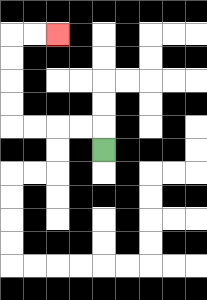{'start': '[4, 6]', 'end': '[2, 1]', 'path_directions': 'U,L,L,L,L,U,U,U,U,R,R', 'path_coordinates': '[[4, 6], [4, 5], [3, 5], [2, 5], [1, 5], [0, 5], [0, 4], [0, 3], [0, 2], [0, 1], [1, 1], [2, 1]]'}